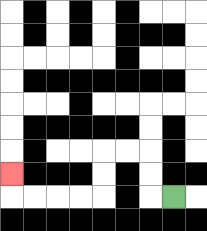{'start': '[7, 8]', 'end': '[0, 7]', 'path_directions': 'L,U,U,L,L,D,D,L,L,L,L,U', 'path_coordinates': '[[7, 8], [6, 8], [6, 7], [6, 6], [5, 6], [4, 6], [4, 7], [4, 8], [3, 8], [2, 8], [1, 8], [0, 8], [0, 7]]'}